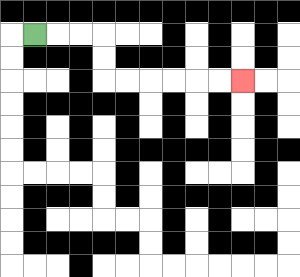{'start': '[1, 1]', 'end': '[10, 3]', 'path_directions': 'R,R,R,D,D,R,R,R,R,R,R', 'path_coordinates': '[[1, 1], [2, 1], [3, 1], [4, 1], [4, 2], [4, 3], [5, 3], [6, 3], [7, 3], [8, 3], [9, 3], [10, 3]]'}